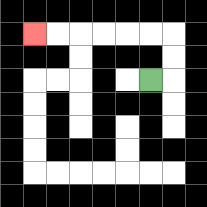{'start': '[6, 3]', 'end': '[1, 1]', 'path_directions': 'R,U,U,L,L,L,L,L,L', 'path_coordinates': '[[6, 3], [7, 3], [7, 2], [7, 1], [6, 1], [5, 1], [4, 1], [3, 1], [2, 1], [1, 1]]'}